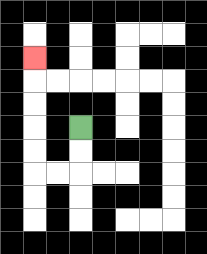{'start': '[3, 5]', 'end': '[1, 2]', 'path_directions': 'D,D,L,L,U,U,U,U,U', 'path_coordinates': '[[3, 5], [3, 6], [3, 7], [2, 7], [1, 7], [1, 6], [1, 5], [1, 4], [1, 3], [1, 2]]'}